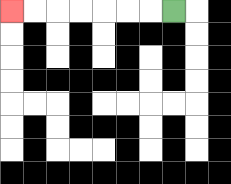{'start': '[7, 0]', 'end': '[0, 0]', 'path_directions': 'L,L,L,L,L,L,L', 'path_coordinates': '[[7, 0], [6, 0], [5, 0], [4, 0], [3, 0], [2, 0], [1, 0], [0, 0]]'}